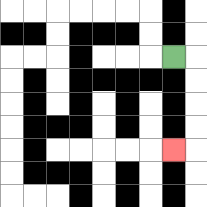{'start': '[7, 2]', 'end': '[7, 6]', 'path_directions': 'R,D,D,D,D,L', 'path_coordinates': '[[7, 2], [8, 2], [8, 3], [8, 4], [8, 5], [8, 6], [7, 6]]'}